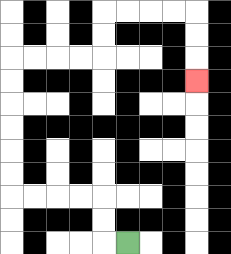{'start': '[5, 10]', 'end': '[8, 3]', 'path_directions': 'L,U,U,L,L,L,L,U,U,U,U,U,U,R,R,R,R,U,U,R,R,R,R,D,D,D', 'path_coordinates': '[[5, 10], [4, 10], [4, 9], [4, 8], [3, 8], [2, 8], [1, 8], [0, 8], [0, 7], [0, 6], [0, 5], [0, 4], [0, 3], [0, 2], [1, 2], [2, 2], [3, 2], [4, 2], [4, 1], [4, 0], [5, 0], [6, 0], [7, 0], [8, 0], [8, 1], [8, 2], [8, 3]]'}